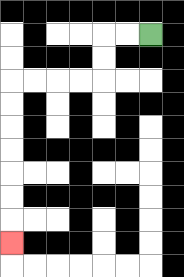{'start': '[6, 1]', 'end': '[0, 10]', 'path_directions': 'L,L,D,D,L,L,L,L,D,D,D,D,D,D,D', 'path_coordinates': '[[6, 1], [5, 1], [4, 1], [4, 2], [4, 3], [3, 3], [2, 3], [1, 3], [0, 3], [0, 4], [0, 5], [0, 6], [0, 7], [0, 8], [0, 9], [0, 10]]'}